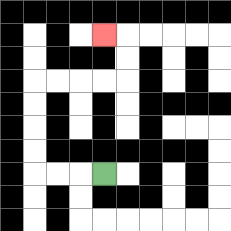{'start': '[4, 7]', 'end': '[4, 1]', 'path_directions': 'L,L,L,U,U,U,U,R,R,R,R,U,U,L', 'path_coordinates': '[[4, 7], [3, 7], [2, 7], [1, 7], [1, 6], [1, 5], [1, 4], [1, 3], [2, 3], [3, 3], [4, 3], [5, 3], [5, 2], [5, 1], [4, 1]]'}